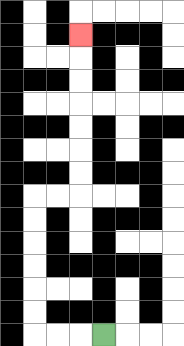{'start': '[4, 14]', 'end': '[3, 1]', 'path_directions': 'L,L,L,U,U,U,U,U,U,R,R,U,U,U,U,U,U,U', 'path_coordinates': '[[4, 14], [3, 14], [2, 14], [1, 14], [1, 13], [1, 12], [1, 11], [1, 10], [1, 9], [1, 8], [2, 8], [3, 8], [3, 7], [3, 6], [3, 5], [3, 4], [3, 3], [3, 2], [3, 1]]'}